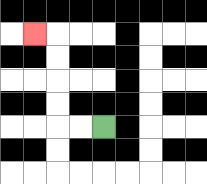{'start': '[4, 5]', 'end': '[1, 1]', 'path_directions': 'L,L,U,U,U,U,L', 'path_coordinates': '[[4, 5], [3, 5], [2, 5], [2, 4], [2, 3], [2, 2], [2, 1], [1, 1]]'}